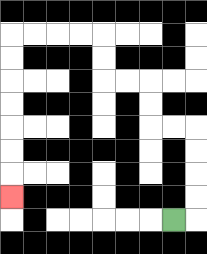{'start': '[7, 9]', 'end': '[0, 8]', 'path_directions': 'R,U,U,U,U,L,L,U,U,L,L,U,U,L,L,L,L,D,D,D,D,D,D,D', 'path_coordinates': '[[7, 9], [8, 9], [8, 8], [8, 7], [8, 6], [8, 5], [7, 5], [6, 5], [6, 4], [6, 3], [5, 3], [4, 3], [4, 2], [4, 1], [3, 1], [2, 1], [1, 1], [0, 1], [0, 2], [0, 3], [0, 4], [0, 5], [0, 6], [0, 7], [0, 8]]'}